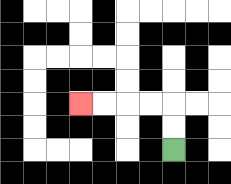{'start': '[7, 6]', 'end': '[3, 4]', 'path_directions': 'U,U,L,L,L,L', 'path_coordinates': '[[7, 6], [7, 5], [7, 4], [6, 4], [5, 4], [4, 4], [3, 4]]'}